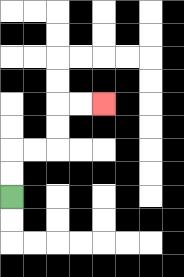{'start': '[0, 8]', 'end': '[4, 4]', 'path_directions': 'U,U,R,R,U,U,R,R', 'path_coordinates': '[[0, 8], [0, 7], [0, 6], [1, 6], [2, 6], [2, 5], [2, 4], [3, 4], [4, 4]]'}